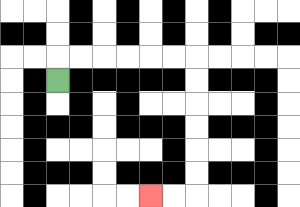{'start': '[2, 3]', 'end': '[6, 8]', 'path_directions': 'U,R,R,R,R,R,R,D,D,D,D,D,D,L,L', 'path_coordinates': '[[2, 3], [2, 2], [3, 2], [4, 2], [5, 2], [6, 2], [7, 2], [8, 2], [8, 3], [8, 4], [8, 5], [8, 6], [8, 7], [8, 8], [7, 8], [6, 8]]'}